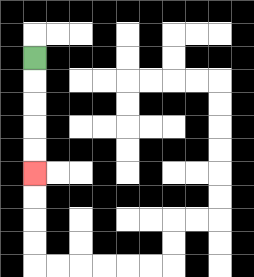{'start': '[1, 2]', 'end': '[1, 7]', 'path_directions': 'D,D,D,D,D', 'path_coordinates': '[[1, 2], [1, 3], [1, 4], [1, 5], [1, 6], [1, 7]]'}